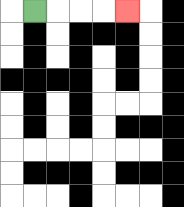{'start': '[1, 0]', 'end': '[5, 0]', 'path_directions': 'R,R,R,R', 'path_coordinates': '[[1, 0], [2, 0], [3, 0], [4, 0], [5, 0]]'}